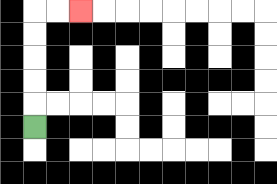{'start': '[1, 5]', 'end': '[3, 0]', 'path_directions': 'U,U,U,U,U,R,R', 'path_coordinates': '[[1, 5], [1, 4], [1, 3], [1, 2], [1, 1], [1, 0], [2, 0], [3, 0]]'}